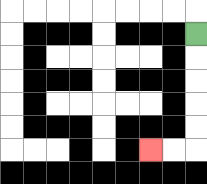{'start': '[8, 1]', 'end': '[6, 6]', 'path_directions': 'D,D,D,D,D,L,L', 'path_coordinates': '[[8, 1], [8, 2], [8, 3], [8, 4], [8, 5], [8, 6], [7, 6], [6, 6]]'}